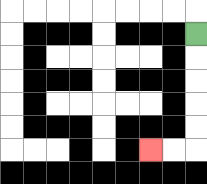{'start': '[8, 1]', 'end': '[6, 6]', 'path_directions': 'D,D,D,D,D,L,L', 'path_coordinates': '[[8, 1], [8, 2], [8, 3], [8, 4], [8, 5], [8, 6], [7, 6], [6, 6]]'}